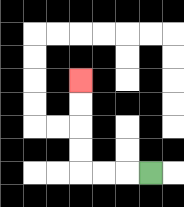{'start': '[6, 7]', 'end': '[3, 3]', 'path_directions': 'L,L,L,U,U,U,U', 'path_coordinates': '[[6, 7], [5, 7], [4, 7], [3, 7], [3, 6], [3, 5], [3, 4], [3, 3]]'}